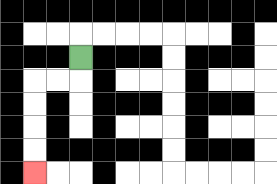{'start': '[3, 2]', 'end': '[1, 7]', 'path_directions': 'D,L,L,D,D,D,D', 'path_coordinates': '[[3, 2], [3, 3], [2, 3], [1, 3], [1, 4], [1, 5], [1, 6], [1, 7]]'}